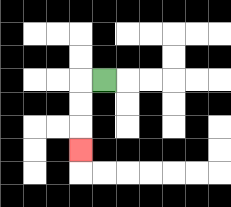{'start': '[4, 3]', 'end': '[3, 6]', 'path_directions': 'L,D,D,D', 'path_coordinates': '[[4, 3], [3, 3], [3, 4], [3, 5], [3, 6]]'}